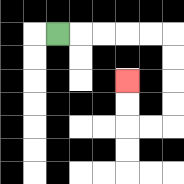{'start': '[2, 1]', 'end': '[5, 3]', 'path_directions': 'R,R,R,R,R,D,D,D,D,L,L,U,U', 'path_coordinates': '[[2, 1], [3, 1], [4, 1], [5, 1], [6, 1], [7, 1], [7, 2], [7, 3], [7, 4], [7, 5], [6, 5], [5, 5], [5, 4], [5, 3]]'}